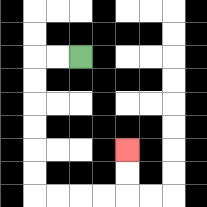{'start': '[3, 2]', 'end': '[5, 6]', 'path_directions': 'L,L,D,D,D,D,D,D,R,R,R,R,U,U', 'path_coordinates': '[[3, 2], [2, 2], [1, 2], [1, 3], [1, 4], [1, 5], [1, 6], [1, 7], [1, 8], [2, 8], [3, 8], [4, 8], [5, 8], [5, 7], [5, 6]]'}